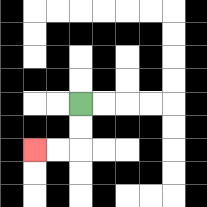{'start': '[3, 4]', 'end': '[1, 6]', 'path_directions': 'D,D,L,L', 'path_coordinates': '[[3, 4], [3, 5], [3, 6], [2, 6], [1, 6]]'}